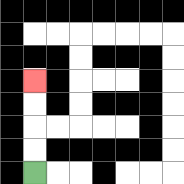{'start': '[1, 7]', 'end': '[1, 3]', 'path_directions': 'U,U,U,U', 'path_coordinates': '[[1, 7], [1, 6], [1, 5], [1, 4], [1, 3]]'}